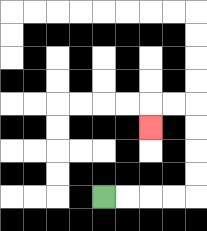{'start': '[4, 8]', 'end': '[6, 5]', 'path_directions': 'R,R,R,R,U,U,U,U,L,L,D', 'path_coordinates': '[[4, 8], [5, 8], [6, 8], [7, 8], [8, 8], [8, 7], [8, 6], [8, 5], [8, 4], [7, 4], [6, 4], [6, 5]]'}